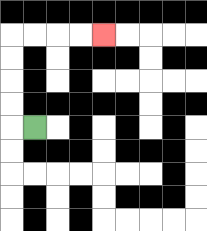{'start': '[1, 5]', 'end': '[4, 1]', 'path_directions': 'L,U,U,U,U,R,R,R,R', 'path_coordinates': '[[1, 5], [0, 5], [0, 4], [0, 3], [0, 2], [0, 1], [1, 1], [2, 1], [3, 1], [4, 1]]'}